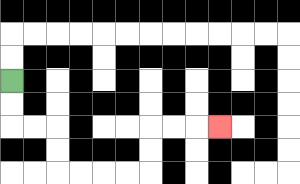{'start': '[0, 3]', 'end': '[9, 5]', 'path_directions': 'D,D,R,R,D,D,R,R,R,R,U,U,R,R,R', 'path_coordinates': '[[0, 3], [0, 4], [0, 5], [1, 5], [2, 5], [2, 6], [2, 7], [3, 7], [4, 7], [5, 7], [6, 7], [6, 6], [6, 5], [7, 5], [8, 5], [9, 5]]'}